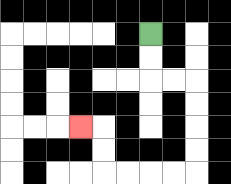{'start': '[6, 1]', 'end': '[3, 5]', 'path_directions': 'D,D,R,R,D,D,D,D,L,L,L,L,U,U,L', 'path_coordinates': '[[6, 1], [6, 2], [6, 3], [7, 3], [8, 3], [8, 4], [8, 5], [8, 6], [8, 7], [7, 7], [6, 7], [5, 7], [4, 7], [4, 6], [4, 5], [3, 5]]'}